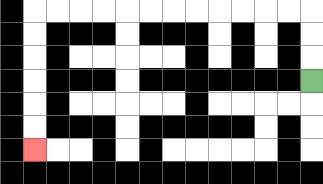{'start': '[13, 3]', 'end': '[1, 6]', 'path_directions': 'U,U,U,L,L,L,L,L,L,L,L,L,L,L,L,D,D,D,D,D,D', 'path_coordinates': '[[13, 3], [13, 2], [13, 1], [13, 0], [12, 0], [11, 0], [10, 0], [9, 0], [8, 0], [7, 0], [6, 0], [5, 0], [4, 0], [3, 0], [2, 0], [1, 0], [1, 1], [1, 2], [1, 3], [1, 4], [1, 5], [1, 6]]'}